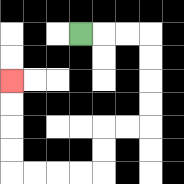{'start': '[3, 1]', 'end': '[0, 3]', 'path_directions': 'R,R,R,D,D,D,D,L,L,D,D,L,L,L,L,U,U,U,U', 'path_coordinates': '[[3, 1], [4, 1], [5, 1], [6, 1], [6, 2], [6, 3], [6, 4], [6, 5], [5, 5], [4, 5], [4, 6], [4, 7], [3, 7], [2, 7], [1, 7], [0, 7], [0, 6], [0, 5], [0, 4], [0, 3]]'}